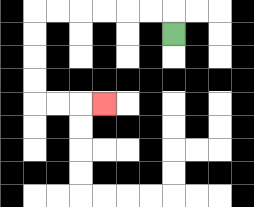{'start': '[7, 1]', 'end': '[4, 4]', 'path_directions': 'U,L,L,L,L,L,L,D,D,D,D,R,R,R', 'path_coordinates': '[[7, 1], [7, 0], [6, 0], [5, 0], [4, 0], [3, 0], [2, 0], [1, 0], [1, 1], [1, 2], [1, 3], [1, 4], [2, 4], [3, 4], [4, 4]]'}